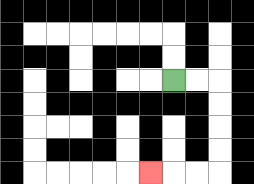{'start': '[7, 3]', 'end': '[6, 7]', 'path_directions': 'R,R,D,D,D,D,L,L,L', 'path_coordinates': '[[7, 3], [8, 3], [9, 3], [9, 4], [9, 5], [9, 6], [9, 7], [8, 7], [7, 7], [6, 7]]'}